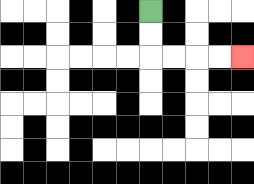{'start': '[6, 0]', 'end': '[10, 2]', 'path_directions': 'D,D,R,R,R,R', 'path_coordinates': '[[6, 0], [6, 1], [6, 2], [7, 2], [8, 2], [9, 2], [10, 2]]'}